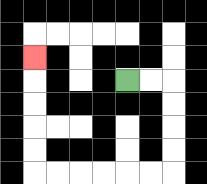{'start': '[5, 3]', 'end': '[1, 2]', 'path_directions': 'R,R,D,D,D,D,L,L,L,L,L,L,U,U,U,U,U', 'path_coordinates': '[[5, 3], [6, 3], [7, 3], [7, 4], [7, 5], [7, 6], [7, 7], [6, 7], [5, 7], [4, 7], [3, 7], [2, 7], [1, 7], [1, 6], [1, 5], [1, 4], [1, 3], [1, 2]]'}